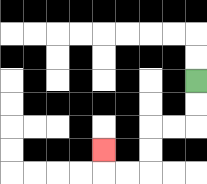{'start': '[8, 3]', 'end': '[4, 6]', 'path_directions': 'D,D,L,L,D,D,L,L,U', 'path_coordinates': '[[8, 3], [8, 4], [8, 5], [7, 5], [6, 5], [6, 6], [6, 7], [5, 7], [4, 7], [4, 6]]'}